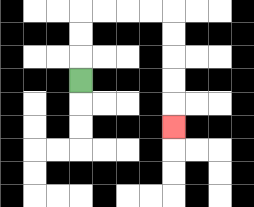{'start': '[3, 3]', 'end': '[7, 5]', 'path_directions': 'U,U,U,R,R,R,R,D,D,D,D,D', 'path_coordinates': '[[3, 3], [3, 2], [3, 1], [3, 0], [4, 0], [5, 0], [6, 0], [7, 0], [7, 1], [7, 2], [7, 3], [7, 4], [7, 5]]'}